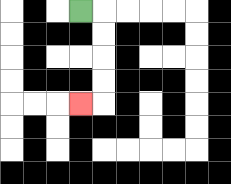{'start': '[3, 0]', 'end': '[3, 4]', 'path_directions': 'R,D,D,D,D,L', 'path_coordinates': '[[3, 0], [4, 0], [4, 1], [4, 2], [4, 3], [4, 4], [3, 4]]'}